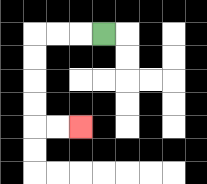{'start': '[4, 1]', 'end': '[3, 5]', 'path_directions': 'L,L,L,D,D,D,D,R,R', 'path_coordinates': '[[4, 1], [3, 1], [2, 1], [1, 1], [1, 2], [1, 3], [1, 4], [1, 5], [2, 5], [3, 5]]'}